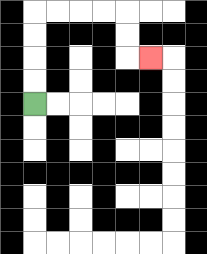{'start': '[1, 4]', 'end': '[6, 2]', 'path_directions': 'U,U,U,U,R,R,R,R,D,D,R', 'path_coordinates': '[[1, 4], [1, 3], [1, 2], [1, 1], [1, 0], [2, 0], [3, 0], [4, 0], [5, 0], [5, 1], [5, 2], [6, 2]]'}